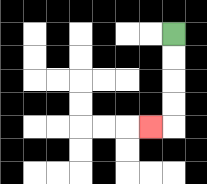{'start': '[7, 1]', 'end': '[6, 5]', 'path_directions': 'D,D,D,D,L', 'path_coordinates': '[[7, 1], [7, 2], [7, 3], [7, 4], [7, 5], [6, 5]]'}